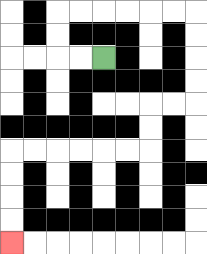{'start': '[4, 2]', 'end': '[0, 10]', 'path_directions': 'L,L,U,U,R,R,R,R,R,R,D,D,D,D,L,L,D,D,L,L,L,L,L,L,D,D,D,D', 'path_coordinates': '[[4, 2], [3, 2], [2, 2], [2, 1], [2, 0], [3, 0], [4, 0], [5, 0], [6, 0], [7, 0], [8, 0], [8, 1], [8, 2], [8, 3], [8, 4], [7, 4], [6, 4], [6, 5], [6, 6], [5, 6], [4, 6], [3, 6], [2, 6], [1, 6], [0, 6], [0, 7], [0, 8], [0, 9], [0, 10]]'}